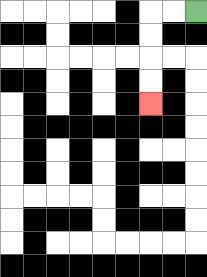{'start': '[8, 0]', 'end': '[6, 4]', 'path_directions': 'L,L,D,D,D,D', 'path_coordinates': '[[8, 0], [7, 0], [6, 0], [6, 1], [6, 2], [6, 3], [6, 4]]'}